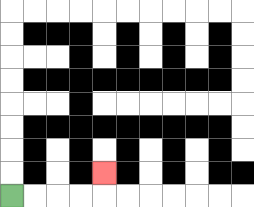{'start': '[0, 8]', 'end': '[4, 7]', 'path_directions': 'R,R,R,R,U', 'path_coordinates': '[[0, 8], [1, 8], [2, 8], [3, 8], [4, 8], [4, 7]]'}